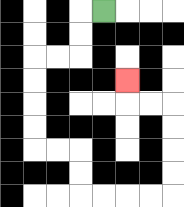{'start': '[4, 0]', 'end': '[5, 3]', 'path_directions': 'L,D,D,L,L,D,D,D,D,R,R,D,D,R,R,R,R,U,U,U,U,L,L,U', 'path_coordinates': '[[4, 0], [3, 0], [3, 1], [3, 2], [2, 2], [1, 2], [1, 3], [1, 4], [1, 5], [1, 6], [2, 6], [3, 6], [3, 7], [3, 8], [4, 8], [5, 8], [6, 8], [7, 8], [7, 7], [7, 6], [7, 5], [7, 4], [6, 4], [5, 4], [5, 3]]'}